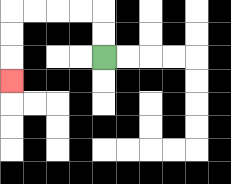{'start': '[4, 2]', 'end': '[0, 3]', 'path_directions': 'U,U,L,L,L,L,D,D,D', 'path_coordinates': '[[4, 2], [4, 1], [4, 0], [3, 0], [2, 0], [1, 0], [0, 0], [0, 1], [0, 2], [0, 3]]'}